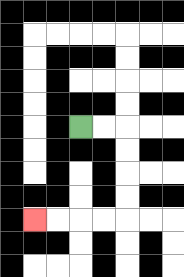{'start': '[3, 5]', 'end': '[1, 9]', 'path_directions': 'R,R,D,D,D,D,L,L,L,L', 'path_coordinates': '[[3, 5], [4, 5], [5, 5], [5, 6], [5, 7], [5, 8], [5, 9], [4, 9], [3, 9], [2, 9], [1, 9]]'}